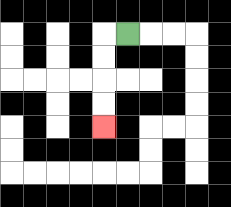{'start': '[5, 1]', 'end': '[4, 5]', 'path_directions': 'L,D,D,D,D', 'path_coordinates': '[[5, 1], [4, 1], [4, 2], [4, 3], [4, 4], [4, 5]]'}